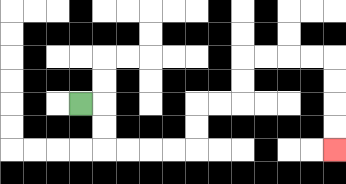{'start': '[3, 4]', 'end': '[14, 6]', 'path_directions': 'R,D,D,R,R,R,R,U,U,R,R,U,U,R,R,R,R,D,D,D,D', 'path_coordinates': '[[3, 4], [4, 4], [4, 5], [4, 6], [5, 6], [6, 6], [7, 6], [8, 6], [8, 5], [8, 4], [9, 4], [10, 4], [10, 3], [10, 2], [11, 2], [12, 2], [13, 2], [14, 2], [14, 3], [14, 4], [14, 5], [14, 6]]'}